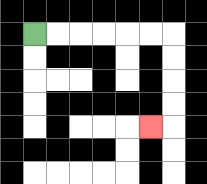{'start': '[1, 1]', 'end': '[6, 5]', 'path_directions': 'R,R,R,R,R,R,D,D,D,D,L', 'path_coordinates': '[[1, 1], [2, 1], [3, 1], [4, 1], [5, 1], [6, 1], [7, 1], [7, 2], [7, 3], [7, 4], [7, 5], [6, 5]]'}